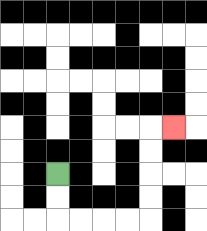{'start': '[2, 7]', 'end': '[7, 5]', 'path_directions': 'D,D,R,R,R,R,U,U,U,U,R', 'path_coordinates': '[[2, 7], [2, 8], [2, 9], [3, 9], [4, 9], [5, 9], [6, 9], [6, 8], [6, 7], [6, 6], [6, 5], [7, 5]]'}